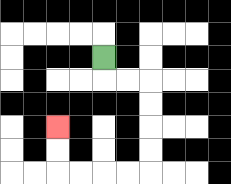{'start': '[4, 2]', 'end': '[2, 5]', 'path_directions': 'D,R,R,D,D,D,D,L,L,L,L,U,U', 'path_coordinates': '[[4, 2], [4, 3], [5, 3], [6, 3], [6, 4], [6, 5], [6, 6], [6, 7], [5, 7], [4, 7], [3, 7], [2, 7], [2, 6], [2, 5]]'}